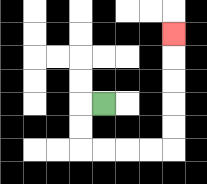{'start': '[4, 4]', 'end': '[7, 1]', 'path_directions': 'L,D,D,R,R,R,R,U,U,U,U,U', 'path_coordinates': '[[4, 4], [3, 4], [3, 5], [3, 6], [4, 6], [5, 6], [6, 6], [7, 6], [7, 5], [7, 4], [7, 3], [7, 2], [7, 1]]'}